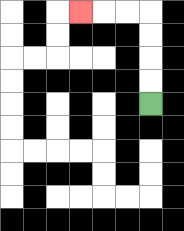{'start': '[6, 4]', 'end': '[3, 0]', 'path_directions': 'U,U,U,U,L,L,L', 'path_coordinates': '[[6, 4], [6, 3], [6, 2], [6, 1], [6, 0], [5, 0], [4, 0], [3, 0]]'}